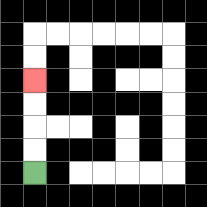{'start': '[1, 7]', 'end': '[1, 3]', 'path_directions': 'U,U,U,U', 'path_coordinates': '[[1, 7], [1, 6], [1, 5], [1, 4], [1, 3]]'}